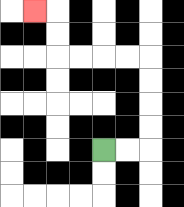{'start': '[4, 6]', 'end': '[1, 0]', 'path_directions': 'R,R,U,U,U,U,L,L,L,L,U,U,L', 'path_coordinates': '[[4, 6], [5, 6], [6, 6], [6, 5], [6, 4], [6, 3], [6, 2], [5, 2], [4, 2], [3, 2], [2, 2], [2, 1], [2, 0], [1, 0]]'}